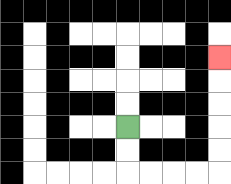{'start': '[5, 5]', 'end': '[9, 2]', 'path_directions': 'D,D,R,R,R,R,U,U,U,U,U', 'path_coordinates': '[[5, 5], [5, 6], [5, 7], [6, 7], [7, 7], [8, 7], [9, 7], [9, 6], [9, 5], [9, 4], [9, 3], [9, 2]]'}